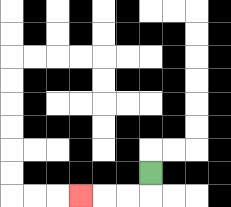{'start': '[6, 7]', 'end': '[3, 8]', 'path_directions': 'D,L,L,L', 'path_coordinates': '[[6, 7], [6, 8], [5, 8], [4, 8], [3, 8]]'}